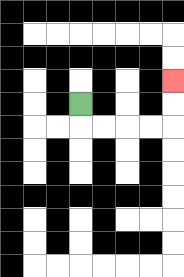{'start': '[3, 4]', 'end': '[7, 3]', 'path_directions': 'D,R,R,R,R,U,U', 'path_coordinates': '[[3, 4], [3, 5], [4, 5], [5, 5], [6, 5], [7, 5], [7, 4], [7, 3]]'}